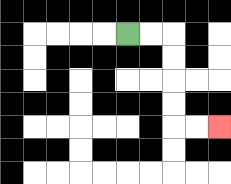{'start': '[5, 1]', 'end': '[9, 5]', 'path_directions': 'R,R,D,D,D,D,R,R', 'path_coordinates': '[[5, 1], [6, 1], [7, 1], [7, 2], [7, 3], [7, 4], [7, 5], [8, 5], [9, 5]]'}